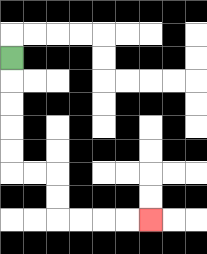{'start': '[0, 2]', 'end': '[6, 9]', 'path_directions': 'D,D,D,D,D,R,R,D,D,R,R,R,R', 'path_coordinates': '[[0, 2], [0, 3], [0, 4], [0, 5], [0, 6], [0, 7], [1, 7], [2, 7], [2, 8], [2, 9], [3, 9], [4, 9], [5, 9], [6, 9]]'}